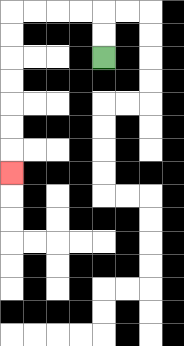{'start': '[4, 2]', 'end': '[0, 7]', 'path_directions': 'U,U,L,L,L,L,D,D,D,D,D,D,D', 'path_coordinates': '[[4, 2], [4, 1], [4, 0], [3, 0], [2, 0], [1, 0], [0, 0], [0, 1], [0, 2], [0, 3], [0, 4], [0, 5], [0, 6], [0, 7]]'}